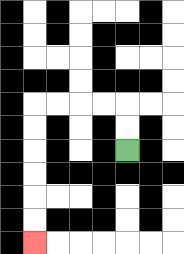{'start': '[5, 6]', 'end': '[1, 10]', 'path_directions': 'U,U,L,L,L,L,D,D,D,D,D,D', 'path_coordinates': '[[5, 6], [5, 5], [5, 4], [4, 4], [3, 4], [2, 4], [1, 4], [1, 5], [1, 6], [1, 7], [1, 8], [1, 9], [1, 10]]'}